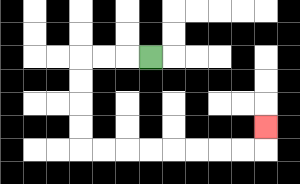{'start': '[6, 2]', 'end': '[11, 5]', 'path_directions': 'L,L,L,D,D,D,D,R,R,R,R,R,R,R,R,U', 'path_coordinates': '[[6, 2], [5, 2], [4, 2], [3, 2], [3, 3], [3, 4], [3, 5], [3, 6], [4, 6], [5, 6], [6, 6], [7, 6], [8, 6], [9, 6], [10, 6], [11, 6], [11, 5]]'}